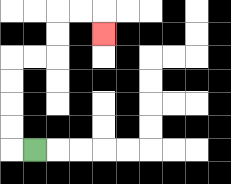{'start': '[1, 6]', 'end': '[4, 1]', 'path_directions': 'L,U,U,U,U,R,R,U,U,R,R,D', 'path_coordinates': '[[1, 6], [0, 6], [0, 5], [0, 4], [0, 3], [0, 2], [1, 2], [2, 2], [2, 1], [2, 0], [3, 0], [4, 0], [4, 1]]'}